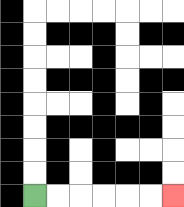{'start': '[1, 8]', 'end': '[7, 8]', 'path_directions': 'R,R,R,R,R,R', 'path_coordinates': '[[1, 8], [2, 8], [3, 8], [4, 8], [5, 8], [6, 8], [7, 8]]'}